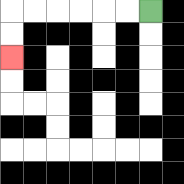{'start': '[6, 0]', 'end': '[0, 2]', 'path_directions': 'L,L,L,L,L,L,D,D', 'path_coordinates': '[[6, 0], [5, 0], [4, 0], [3, 0], [2, 0], [1, 0], [0, 0], [0, 1], [0, 2]]'}